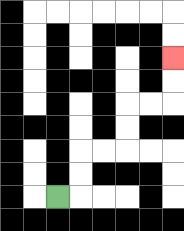{'start': '[2, 8]', 'end': '[7, 2]', 'path_directions': 'R,U,U,R,R,U,U,R,R,U,U', 'path_coordinates': '[[2, 8], [3, 8], [3, 7], [3, 6], [4, 6], [5, 6], [5, 5], [5, 4], [6, 4], [7, 4], [7, 3], [7, 2]]'}